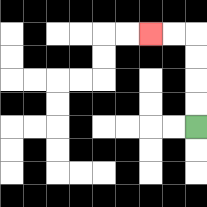{'start': '[8, 5]', 'end': '[6, 1]', 'path_directions': 'U,U,U,U,L,L', 'path_coordinates': '[[8, 5], [8, 4], [8, 3], [8, 2], [8, 1], [7, 1], [6, 1]]'}